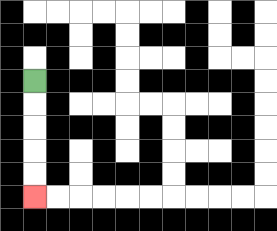{'start': '[1, 3]', 'end': '[1, 8]', 'path_directions': 'D,D,D,D,D', 'path_coordinates': '[[1, 3], [1, 4], [1, 5], [1, 6], [1, 7], [1, 8]]'}